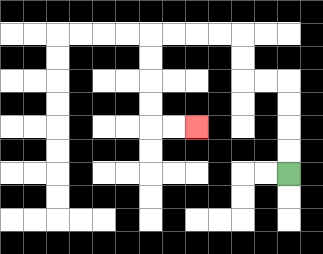{'start': '[12, 7]', 'end': '[8, 5]', 'path_directions': 'U,U,U,U,L,L,U,U,L,L,L,L,D,D,D,D,R,R', 'path_coordinates': '[[12, 7], [12, 6], [12, 5], [12, 4], [12, 3], [11, 3], [10, 3], [10, 2], [10, 1], [9, 1], [8, 1], [7, 1], [6, 1], [6, 2], [6, 3], [6, 4], [6, 5], [7, 5], [8, 5]]'}